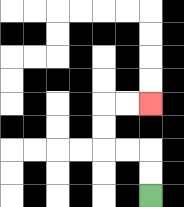{'start': '[6, 8]', 'end': '[6, 4]', 'path_directions': 'U,U,L,L,U,U,R,R', 'path_coordinates': '[[6, 8], [6, 7], [6, 6], [5, 6], [4, 6], [4, 5], [4, 4], [5, 4], [6, 4]]'}